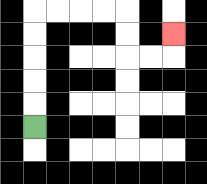{'start': '[1, 5]', 'end': '[7, 1]', 'path_directions': 'U,U,U,U,U,R,R,R,R,D,D,R,R,U', 'path_coordinates': '[[1, 5], [1, 4], [1, 3], [1, 2], [1, 1], [1, 0], [2, 0], [3, 0], [4, 0], [5, 0], [5, 1], [5, 2], [6, 2], [7, 2], [7, 1]]'}